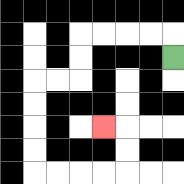{'start': '[7, 2]', 'end': '[4, 5]', 'path_directions': 'U,L,L,L,L,D,D,L,L,D,D,D,D,R,R,R,R,U,U,L', 'path_coordinates': '[[7, 2], [7, 1], [6, 1], [5, 1], [4, 1], [3, 1], [3, 2], [3, 3], [2, 3], [1, 3], [1, 4], [1, 5], [1, 6], [1, 7], [2, 7], [3, 7], [4, 7], [5, 7], [5, 6], [5, 5], [4, 5]]'}